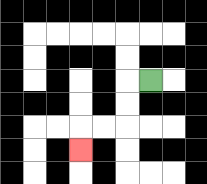{'start': '[6, 3]', 'end': '[3, 6]', 'path_directions': 'L,D,D,L,L,D', 'path_coordinates': '[[6, 3], [5, 3], [5, 4], [5, 5], [4, 5], [3, 5], [3, 6]]'}